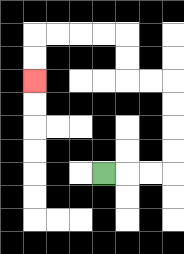{'start': '[4, 7]', 'end': '[1, 3]', 'path_directions': 'R,R,R,U,U,U,U,L,L,U,U,L,L,L,L,D,D', 'path_coordinates': '[[4, 7], [5, 7], [6, 7], [7, 7], [7, 6], [7, 5], [7, 4], [7, 3], [6, 3], [5, 3], [5, 2], [5, 1], [4, 1], [3, 1], [2, 1], [1, 1], [1, 2], [1, 3]]'}